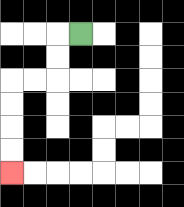{'start': '[3, 1]', 'end': '[0, 7]', 'path_directions': 'L,D,D,L,L,D,D,D,D', 'path_coordinates': '[[3, 1], [2, 1], [2, 2], [2, 3], [1, 3], [0, 3], [0, 4], [0, 5], [0, 6], [0, 7]]'}